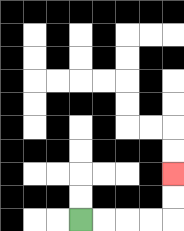{'start': '[3, 9]', 'end': '[7, 7]', 'path_directions': 'R,R,R,R,U,U', 'path_coordinates': '[[3, 9], [4, 9], [5, 9], [6, 9], [7, 9], [7, 8], [7, 7]]'}